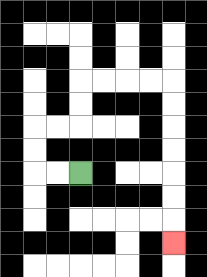{'start': '[3, 7]', 'end': '[7, 10]', 'path_directions': 'L,L,U,U,R,R,U,U,R,R,R,R,D,D,D,D,D,D,D', 'path_coordinates': '[[3, 7], [2, 7], [1, 7], [1, 6], [1, 5], [2, 5], [3, 5], [3, 4], [3, 3], [4, 3], [5, 3], [6, 3], [7, 3], [7, 4], [7, 5], [7, 6], [7, 7], [7, 8], [7, 9], [7, 10]]'}